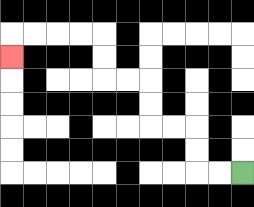{'start': '[10, 7]', 'end': '[0, 2]', 'path_directions': 'L,L,U,U,L,L,U,U,L,L,U,U,L,L,L,L,D', 'path_coordinates': '[[10, 7], [9, 7], [8, 7], [8, 6], [8, 5], [7, 5], [6, 5], [6, 4], [6, 3], [5, 3], [4, 3], [4, 2], [4, 1], [3, 1], [2, 1], [1, 1], [0, 1], [0, 2]]'}